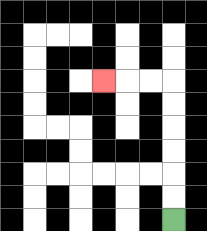{'start': '[7, 9]', 'end': '[4, 3]', 'path_directions': 'U,U,U,U,U,U,L,L,L', 'path_coordinates': '[[7, 9], [7, 8], [7, 7], [7, 6], [7, 5], [7, 4], [7, 3], [6, 3], [5, 3], [4, 3]]'}